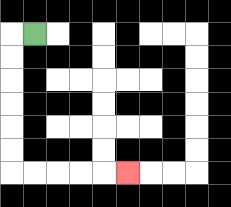{'start': '[1, 1]', 'end': '[5, 7]', 'path_directions': 'L,D,D,D,D,D,D,R,R,R,R,R', 'path_coordinates': '[[1, 1], [0, 1], [0, 2], [0, 3], [0, 4], [0, 5], [0, 6], [0, 7], [1, 7], [2, 7], [3, 7], [4, 7], [5, 7]]'}